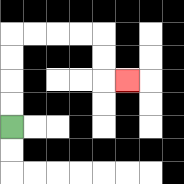{'start': '[0, 5]', 'end': '[5, 3]', 'path_directions': 'U,U,U,U,R,R,R,R,D,D,R', 'path_coordinates': '[[0, 5], [0, 4], [0, 3], [0, 2], [0, 1], [1, 1], [2, 1], [3, 1], [4, 1], [4, 2], [4, 3], [5, 3]]'}